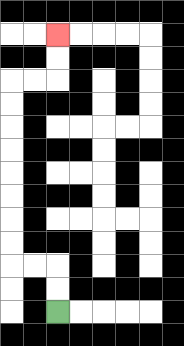{'start': '[2, 13]', 'end': '[2, 1]', 'path_directions': 'U,U,L,L,U,U,U,U,U,U,U,U,R,R,U,U', 'path_coordinates': '[[2, 13], [2, 12], [2, 11], [1, 11], [0, 11], [0, 10], [0, 9], [0, 8], [0, 7], [0, 6], [0, 5], [0, 4], [0, 3], [1, 3], [2, 3], [2, 2], [2, 1]]'}